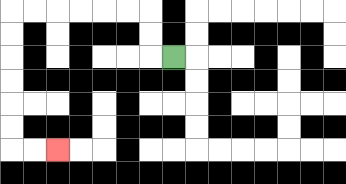{'start': '[7, 2]', 'end': '[2, 6]', 'path_directions': 'L,U,U,L,L,L,L,L,L,D,D,D,D,D,D,R,R', 'path_coordinates': '[[7, 2], [6, 2], [6, 1], [6, 0], [5, 0], [4, 0], [3, 0], [2, 0], [1, 0], [0, 0], [0, 1], [0, 2], [0, 3], [0, 4], [0, 5], [0, 6], [1, 6], [2, 6]]'}